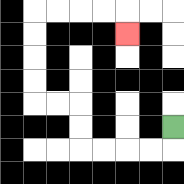{'start': '[7, 5]', 'end': '[5, 1]', 'path_directions': 'D,L,L,L,L,U,U,L,L,U,U,U,U,R,R,R,R,D', 'path_coordinates': '[[7, 5], [7, 6], [6, 6], [5, 6], [4, 6], [3, 6], [3, 5], [3, 4], [2, 4], [1, 4], [1, 3], [1, 2], [1, 1], [1, 0], [2, 0], [3, 0], [4, 0], [5, 0], [5, 1]]'}